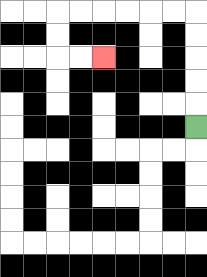{'start': '[8, 5]', 'end': '[4, 2]', 'path_directions': 'U,U,U,U,U,L,L,L,L,L,L,D,D,R,R', 'path_coordinates': '[[8, 5], [8, 4], [8, 3], [8, 2], [8, 1], [8, 0], [7, 0], [6, 0], [5, 0], [4, 0], [3, 0], [2, 0], [2, 1], [2, 2], [3, 2], [4, 2]]'}